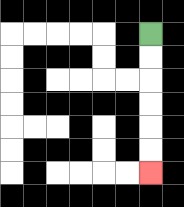{'start': '[6, 1]', 'end': '[6, 7]', 'path_directions': 'D,D,D,D,D,D', 'path_coordinates': '[[6, 1], [6, 2], [6, 3], [6, 4], [6, 5], [6, 6], [6, 7]]'}